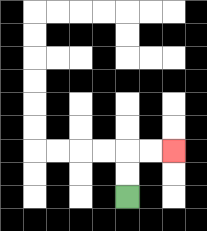{'start': '[5, 8]', 'end': '[7, 6]', 'path_directions': 'U,U,R,R', 'path_coordinates': '[[5, 8], [5, 7], [5, 6], [6, 6], [7, 6]]'}